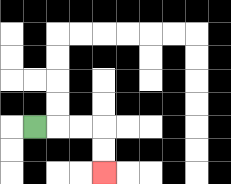{'start': '[1, 5]', 'end': '[4, 7]', 'path_directions': 'R,R,R,D,D', 'path_coordinates': '[[1, 5], [2, 5], [3, 5], [4, 5], [4, 6], [4, 7]]'}